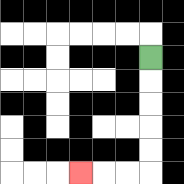{'start': '[6, 2]', 'end': '[3, 7]', 'path_directions': 'D,D,D,D,D,L,L,L', 'path_coordinates': '[[6, 2], [6, 3], [6, 4], [6, 5], [6, 6], [6, 7], [5, 7], [4, 7], [3, 7]]'}